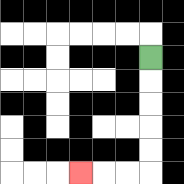{'start': '[6, 2]', 'end': '[3, 7]', 'path_directions': 'D,D,D,D,D,L,L,L', 'path_coordinates': '[[6, 2], [6, 3], [6, 4], [6, 5], [6, 6], [6, 7], [5, 7], [4, 7], [3, 7]]'}